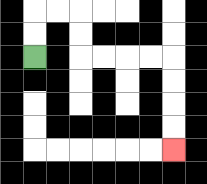{'start': '[1, 2]', 'end': '[7, 6]', 'path_directions': 'U,U,R,R,D,D,R,R,R,R,D,D,D,D', 'path_coordinates': '[[1, 2], [1, 1], [1, 0], [2, 0], [3, 0], [3, 1], [3, 2], [4, 2], [5, 2], [6, 2], [7, 2], [7, 3], [7, 4], [7, 5], [7, 6]]'}